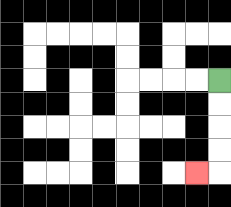{'start': '[9, 3]', 'end': '[8, 7]', 'path_directions': 'D,D,D,D,L', 'path_coordinates': '[[9, 3], [9, 4], [9, 5], [9, 6], [9, 7], [8, 7]]'}